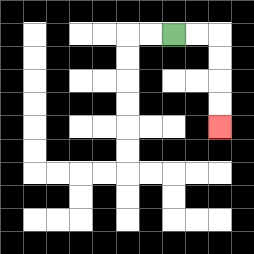{'start': '[7, 1]', 'end': '[9, 5]', 'path_directions': 'R,R,D,D,D,D', 'path_coordinates': '[[7, 1], [8, 1], [9, 1], [9, 2], [9, 3], [9, 4], [9, 5]]'}